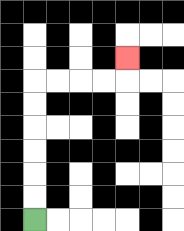{'start': '[1, 9]', 'end': '[5, 2]', 'path_directions': 'U,U,U,U,U,U,R,R,R,R,U', 'path_coordinates': '[[1, 9], [1, 8], [1, 7], [1, 6], [1, 5], [1, 4], [1, 3], [2, 3], [3, 3], [4, 3], [5, 3], [5, 2]]'}